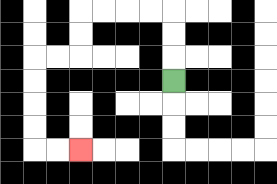{'start': '[7, 3]', 'end': '[3, 6]', 'path_directions': 'U,U,U,L,L,L,L,D,D,L,L,D,D,D,D,R,R', 'path_coordinates': '[[7, 3], [7, 2], [7, 1], [7, 0], [6, 0], [5, 0], [4, 0], [3, 0], [3, 1], [3, 2], [2, 2], [1, 2], [1, 3], [1, 4], [1, 5], [1, 6], [2, 6], [3, 6]]'}